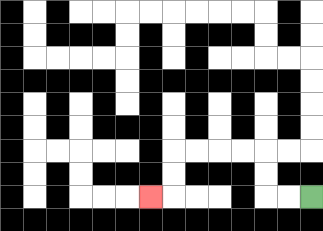{'start': '[13, 8]', 'end': '[6, 8]', 'path_directions': 'L,L,U,U,L,L,L,L,D,D,L', 'path_coordinates': '[[13, 8], [12, 8], [11, 8], [11, 7], [11, 6], [10, 6], [9, 6], [8, 6], [7, 6], [7, 7], [7, 8], [6, 8]]'}